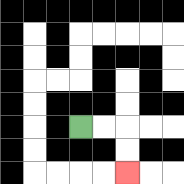{'start': '[3, 5]', 'end': '[5, 7]', 'path_directions': 'R,R,D,D', 'path_coordinates': '[[3, 5], [4, 5], [5, 5], [5, 6], [5, 7]]'}